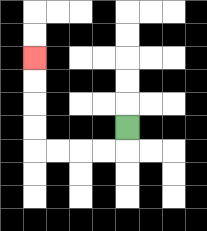{'start': '[5, 5]', 'end': '[1, 2]', 'path_directions': 'D,L,L,L,L,U,U,U,U', 'path_coordinates': '[[5, 5], [5, 6], [4, 6], [3, 6], [2, 6], [1, 6], [1, 5], [1, 4], [1, 3], [1, 2]]'}